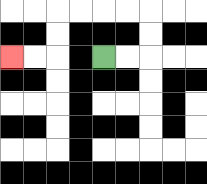{'start': '[4, 2]', 'end': '[0, 2]', 'path_directions': 'R,R,U,U,L,L,L,L,D,D,L,L', 'path_coordinates': '[[4, 2], [5, 2], [6, 2], [6, 1], [6, 0], [5, 0], [4, 0], [3, 0], [2, 0], [2, 1], [2, 2], [1, 2], [0, 2]]'}